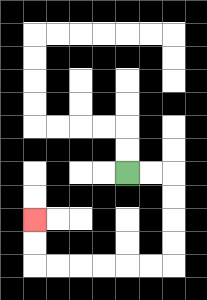{'start': '[5, 7]', 'end': '[1, 9]', 'path_directions': 'R,R,D,D,D,D,L,L,L,L,L,L,U,U', 'path_coordinates': '[[5, 7], [6, 7], [7, 7], [7, 8], [7, 9], [7, 10], [7, 11], [6, 11], [5, 11], [4, 11], [3, 11], [2, 11], [1, 11], [1, 10], [1, 9]]'}